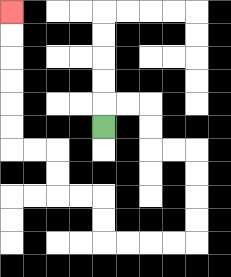{'start': '[4, 5]', 'end': '[0, 0]', 'path_directions': 'U,R,R,D,D,R,R,D,D,D,D,L,L,L,L,U,U,L,L,U,U,L,L,U,U,U,U,U,U', 'path_coordinates': '[[4, 5], [4, 4], [5, 4], [6, 4], [6, 5], [6, 6], [7, 6], [8, 6], [8, 7], [8, 8], [8, 9], [8, 10], [7, 10], [6, 10], [5, 10], [4, 10], [4, 9], [4, 8], [3, 8], [2, 8], [2, 7], [2, 6], [1, 6], [0, 6], [0, 5], [0, 4], [0, 3], [0, 2], [0, 1], [0, 0]]'}